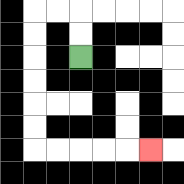{'start': '[3, 2]', 'end': '[6, 6]', 'path_directions': 'U,U,L,L,D,D,D,D,D,D,R,R,R,R,R', 'path_coordinates': '[[3, 2], [3, 1], [3, 0], [2, 0], [1, 0], [1, 1], [1, 2], [1, 3], [1, 4], [1, 5], [1, 6], [2, 6], [3, 6], [4, 6], [5, 6], [6, 6]]'}